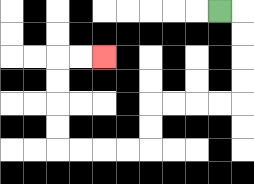{'start': '[9, 0]', 'end': '[4, 2]', 'path_directions': 'R,D,D,D,D,L,L,L,L,D,D,L,L,L,L,U,U,U,U,R,R', 'path_coordinates': '[[9, 0], [10, 0], [10, 1], [10, 2], [10, 3], [10, 4], [9, 4], [8, 4], [7, 4], [6, 4], [6, 5], [6, 6], [5, 6], [4, 6], [3, 6], [2, 6], [2, 5], [2, 4], [2, 3], [2, 2], [3, 2], [4, 2]]'}